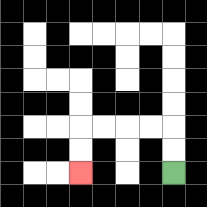{'start': '[7, 7]', 'end': '[3, 7]', 'path_directions': 'U,U,L,L,L,L,D,D', 'path_coordinates': '[[7, 7], [7, 6], [7, 5], [6, 5], [5, 5], [4, 5], [3, 5], [3, 6], [3, 7]]'}